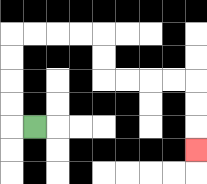{'start': '[1, 5]', 'end': '[8, 6]', 'path_directions': 'L,U,U,U,U,R,R,R,R,D,D,R,R,R,R,D,D,D', 'path_coordinates': '[[1, 5], [0, 5], [0, 4], [0, 3], [0, 2], [0, 1], [1, 1], [2, 1], [3, 1], [4, 1], [4, 2], [4, 3], [5, 3], [6, 3], [7, 3], [8, 3], [8, 4], [8, 5], [8, 6]]'}